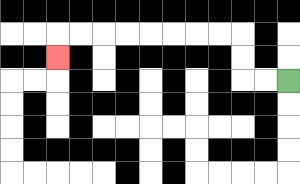{'start': '[12, 3]', 'end': '[2, 2]', 'path_directions': 'L,L,U,U,L,L,L,L,L,L,L,L,D', 'path_coordinates': '[[12, 3], [11, 3], [10, 3], [10, 2], [10, 1], [9, 1], [8, 1], [7, 1], [6, 1], [5, 1], [4, 1], [3, 1], [2, 1], [2, 2]]'}